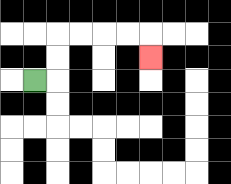{'start': '[1, 3]', 'end': '[6, 2]', 'path_directions': 'R,U,U,R,R,R,R,D', 'path_coordinates': '[[1, 3], [2, 3], [2, 2], [2, 1], [3, 1], [4, 1], [5, 1], [6, 1], [6, 2]]'}